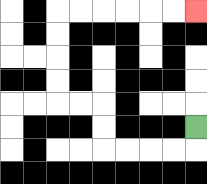{'start': '[8, 5]', 'end': '[8, 0]', 'path_directions': 'D,L,L,L,L,U,U,L,L,U,U,U,U,R,R,R,R,R,R', 'path_coordinates': '[[8, 5], [8, 6], [7, 6], [6, 6], [5, 6], [4, 6], [4, 5], [4, 4], [3, 4], [2, 4], [2, 3], [2, 2], [2, 1], [2, 0], [3, 0], [4, 0], [5, 0], [6, 0], [7, 0], [8, 0]]'}